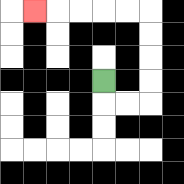{'start': '[4, 3]', 'end': '[1, 0]', 'path_directions': 'D,R,R,U,U,U,U,L,L,L,L,L', 'path_coordinates': '[[4, 3], [4, 4], [5, 4], [6, 4], [6, 3], [6, 2], [6, 1], [6, 0], [5, 0], [4, 0], [3, 0], [2, 0], [1, 0]]'}